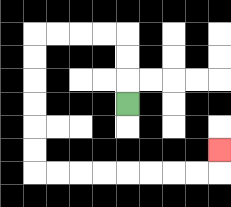{'start': '[5, 4]', 'end': '[9, 6]', 'path_directions': 'U,U,U,L,L,L,L,D,D,D,D,D,D,R,R,R,R,R,R,R,R,U', 'path_coordinates': '[[5, 4], [5, 3], [5, 2], [5, 1], [4, 1], [3, 1], [2, 1], [1, 1], [1, 2], [1, 3], [1, 4], [1, 5], [1, 6], [1, 7], [2, 7], [3, 7], [4, 7], [5, 7], [6, 7], [7, 7], [8, 7], [9, 7], [9, 6]]'}